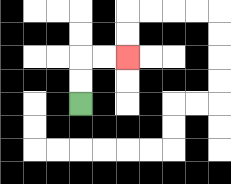{'start': '[3, 4]', 'end': '[5, 2]', 'path_directions': 'U,U,R,R', 'path_coordinates': '[[3, 4], [3, 3], [3, 2], [4, 2], [5, 2]]'}